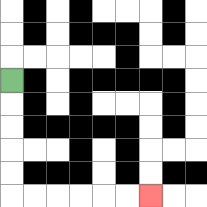{'start': '[0, 3]', 'end': '[6, 8]', 'path_directions': 'D,D,D,D,D,R,R,R,R,R,R', 'path_coordinates': '[[0, 3], [0, 4], [0, 5], [0, 6], [0, 7], [0, 8], [1, 8], [2, 8], [3, 8], [4, 8], [5, 8], [6, 8]]'}